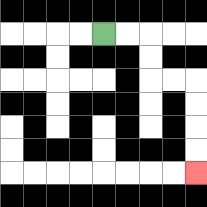{'start': '[4, 1]', 'end': '[8, 7]', 'path_directions': 'R,R,D,D,R,R,D,D,D,D', 'path_coordinates': '[[4, 1], [5, 1], [6, 1], [6, 2], [6, 3], [7, 3], [8, 3], [8, 4], [8, 5], [8, 6], [8, 7]]'}